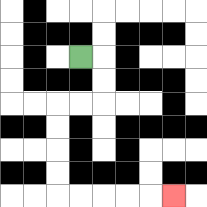{'start': '[3, 2]', 'end': '[7, 8]', 'path_directions': 'R,D,D,L,L,D,D,D,D,R,R,R,R,R', 'path_coordinates': '[[3, 2], [4, 2], [4, 3], [4, 4], [3, 4], [2, 4], [2, 5], [2, 6], [2, 7], [2, 8], [3, 8], [4, 8], [5, 8], [6, 8], [7, 8]]'}